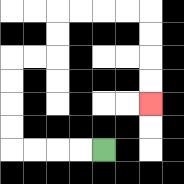{'start': '[4, 6]', 'end': '[6, 4]', 'path_directions': 'L,L,L,L,U,U,U,U,R,R,U,U,R,R,R,R,D,D,D,D', 'path_coordinates': '[[4, 6], [3, 6], [2, 6], [1, 6], [0, 6], [0, 5], [0, 4], [0, 3], [0, 2], [1, 2], [2, 2], [2, 1], [2, 0], [3, 0], [4, 0], [5, 0], [6, 0], [6, 1], [6, 2], [6, 3], [6, 4]]'}